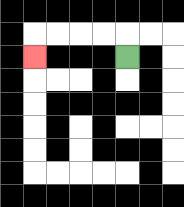{'start': '[5, 2]', 'end': '[1, 2]', 'path_directions': 'U,L,L,L,L,D', 'path_coordinates': '[[5, 2], [5, 1], [4, 1], [3, 1], [2, 1], [1, 1], [1, 2]]'}